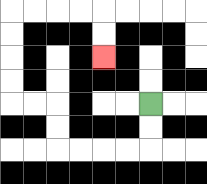{'start': '[6, 4]', 'end': '[4, 2]', 'path_directions': 'D,D,L,L,L,L,U,U,L,L,U,U,U,U,R,R,R,R,D,D', 'path_coordinates': '[[6, 4], [6, 5], [6, 6], [5, 6], [4, 6], [3, 6], [2, 6], [2, 5], [2, 4], [1, 4], [0, 4], [0, 3], [0, 2], [0, 1], [0, 0], [1, 0], [2, 0], [3, 0], [4, 0], [4, 1], [4, 2]]'}